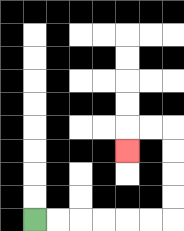{'start': '[1, 9]', 'end': '[5, 6]', 'path_directions': 'R,R,R,R,R,R,U,U,U,U,L,L,D', 'path_coordinates': '[[1, 9], [2, 9], [3, 9], [4, 9], [5, 9], [6, 9], [7, 9], [7, 8], [7, 7], [7, 6], [7, 5], [6, 5], [5, 5], [5, 6]]'}